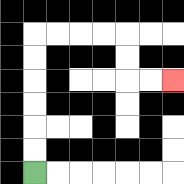{'start': '[1, 7]', 'end': '[7, 3]', 'path_directions': 'U,U,U,U,U,U,R,R,R,R,D,D,R,R', 'path_coordinates': '[[1, 7], [1, 6], [1, 5], [1, 4], [1, 3], [1, 2], [1, 1], [2, 1], [3, 1], [4, 1], [5, 1], [5, 2], [5, 3], [6, 3], [7, 3]]'}